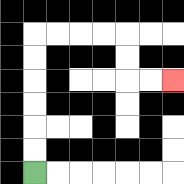{'start': '[1, 7]', 'end': '[7, 3]', 'path_directions': 'U,U,U,U,U,U,R,R,R,R,D,D,R,R', 'path_coordinates': '[[1, 7], [1, 6], [1, 5], [1, 4], [1, 3], [1, 2], [1, 1], [2, 1], [3, 1], [4, 1], [5, 1], [5, 2], [5, 3], [6, 3], [7, 3]]'}